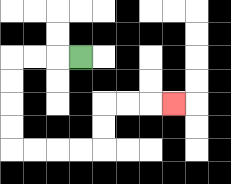{'start': '[3, 2]', 'end': '[7, 4]', 'path_directions': 'L,L,L,D,D,D,D,R,R,R,R,U,U,R,R,R', 'path_coordinates': '[[3, 2], [2, 2], [1, 2], [0, 2], [0, 3], [0, 4], [0, 5], [0, 6], [1, 6], [2, 6], [3, 6], [4, 6], [4, 5], [4, 4], [5, 4], [6, 4], [7, 4]]'}